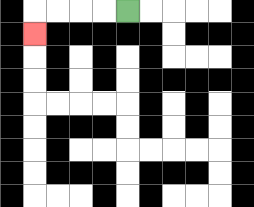{'start': '[5, 0]', 'end': '[1, 1]', 'path_directions': 'L,L,L,L,D', 'path_coordinates': '[[5, 0], [4, 0], [3, 0], [2, 0], [1, 0], [1, 1]]'}